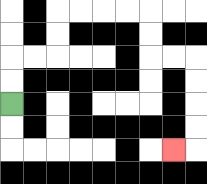{'start': '[0, 4]', 'end': '[7, 6]', 'path_directions': 'U,U,R,R,U,U,R,R,R,R,D,D,R,R,D,D,D,D,L', 'path_coordinates': '[[0, 4], [0, 3], [0, 2], [1, 2], [2, 2], [2, 1], [2, 0], [3, 0], [4, 0], [5, 0], [6, 0], [6, 1], [6, 2], [7, 2], [8, 2], [8, 3], [8, 4], [8, 5], [8, 6], [7, 6]]'}